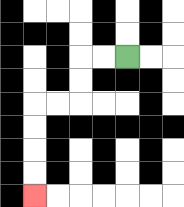{'start': '[5, 2]', 'end': '[1, 8]', 'path_directions': 'L,L,D,D,L,L,D,D,D,D', 'path_coordinates': '[[5, 2], [4, 2], [3, 2], [3, 3], [3, 4], [2, 4], [1, 4], [1, 5], [1, 6], [1, 7], [1, 8]]'}